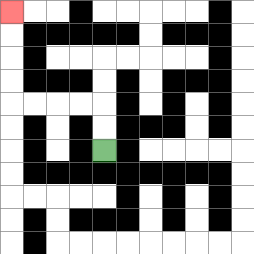{'start': '[4, 6]', 'end': '[0, 0]', 'path_directions': 'U,U,L,L,L,L,U,U,U,U', 'path_coordinates': '[[4, 6], [4, 5], [4, 4], [3, 4], [2, 4], [1, 4], [0, 4], [0, 3], [0, 2], [0, 1], [0, 0]]'}